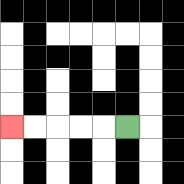{'start': '[5, 5]', 'end': '[0, 5]', 'path_directions': 'L,L,L,L,L', 'path_coordinates': '[[5, 5], [4, 5], [3, 5], [2, 5], [1, 5], [0, 5]]'}